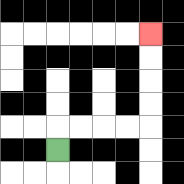{'start': '[2, 6]', 'end': '[6, 1]', 'path_directions': 'U,R,R,R,R,U,U,U,U', 'path_coordinates': '[[2, 6], [2, 5], [3, 5], [4, 5], [5, 5], [6, 5], [6, 4], [6, 3], [6, 2], [6, 1]]'}